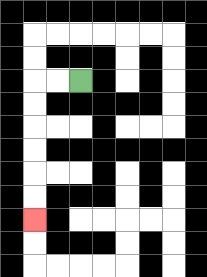{'start': '[3, 3]', 'end': '[1, 9]', 'path_directions': 'L,L,D,D,D,D,D,D', 'path_coordinates': '[[3, 3], [2, 3], [1, 3], [1, 4], [1, 5], [1, 6], [1, 7], [1, 8], [1, 9]]'}